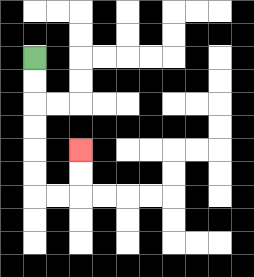{'start': '[1, 2]', 'end': '[3, 6]', 'path_directions': 'D,D,D,D,D,D,R,R,U,U', 'path_coordinates': '[[1, 2], [1, 3], [1, 4], [1, 5], [1, 6], [1, 7], [1, 8], [2, 8], [3, 8], [3, 7], [3, 6]]'}